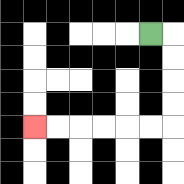{'start': '[6, 1]', 'end': '[1, 5]', 'path_directions': 'R,D,D,D,D,L,L,L,L,L,L', 'path_coordinates': '[[6, 1], [7, 1], [7, 2], [7, 3], [7, 4], [7, 5], [6, 5], [5, 5], [4, 5], [3, 5], [2, 5], [1, 5]]'}